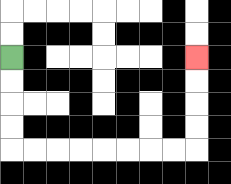{'start': '[0, 2]', 'end': '[8, 2]', 'path_directions': 'D,D,D,D,R,R,R,R,R,R,R,R,U,U,U,U', 'path_coordinates': '[[0, 2], [0, 3], [0, 4], [0, 5], [0, 6], [1, 6], [2, 6], [3, 6], [4, 6], [5, 6], [6, 6], [7, 6], [8, 6], [8, 5], [8, 4], [8, 3], [8, 2]]'}